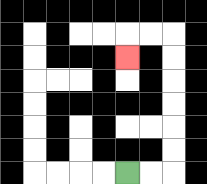{'start': '[5, 7]', 'end': '[5, 2]', 'path_directions': 'R,R,U,U,U,U,U,U,L,L,D', 'path_coordinates': '[[5, 7], [6, 7], [7, 7], [7, 6], [7, 5], [7, 4], [7, 3], [7, 2], [7, 1], [6, 1], [5, 1], [5, 2]]'}